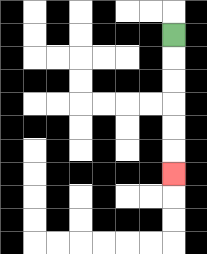{'start': '[7, 1]', 'end': '[7, 7]', 'path_directions': 'D,D,D,D,D,D', 'path_coordinates': '[[7, 1], [7, 2], [7, 3], [7, 4], [7, 5], [7, 6], [7, 7]]'}